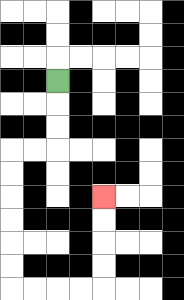{'start': '[2, 3]', 'end': '[4, 8]', 'path_directions': 'D,D,D,L,L,D,D,D,D,D,D,R,R,R,R,U,U,U,U', 'path_coordinates': '[[2, 3], [2, 4], [2, 5], [2, 6], [1, 6], [0, 6], [0, 7], [0, 8], [0, 9], [0, 10], [0, 11], [0, 12], [1, 12], [2, 12], [3, 12], [4, 12], [4, 11], [4, 10], [4, 9], [4, 8]]'}